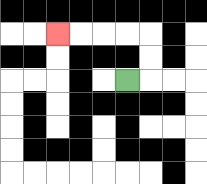{'start': '[5, 3]', 'end': '[2, 1]', 'path_directions': 'R,U,U,L,L,L,L', 'path_coordinates': '[[5, 3], [6, 3], [6, 2], [6, 1], [5, 1], [4, 1], [3, 1], [2, 1]]'}